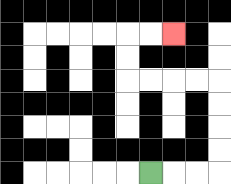{'start': '[6, 7]', 'end': '[7, 1]', 'path_directions': 'R,R,R,U,U,U,U,L,L,L,L,U,U,R,R', 'path_coordinates': '[[6, 7], [7, 7], [8, 7], [9, 7], [9, 6], [9, 5], [9, 4], [9, 3], [8, 3], [7, 3], [6, 3], [5, 3], [5, 2], [5, 1], [6, 1], [7, 1]]'}